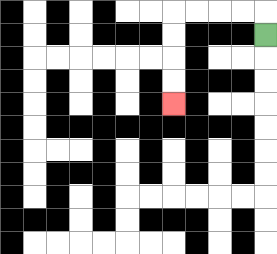{'start': '[11, 1]', 'end': '[7, 4]', 'path_directions': 'U,L,L,L,L,D,D,D,D', 'path_coordinates': '[[11, 1], [11, 0], [10, 0], [9, 0], [8, 0], [7, 0], [7, 1], [7, 2], [7, 3], [7, 4]]'}